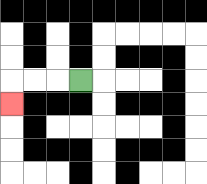{'start': '[3, 3]', 'end': '[0, 4]', 'path_directions': 'L,L,L,D', 'path_coordinates': '[[3, 3], [2, 3], [1, 3], [0, 3], [0, 4]]'}